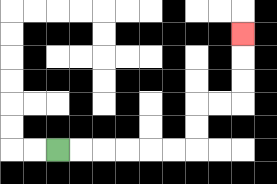{'start': '[2, 6]', 'end': '[10, 1]', 'path_directions': 'R,R,R,R,R,R,U,U,R,R,U,U,U', 'path_coordinates': '[[2, 6], [3, 6], [4, 6], [5, 6], [6, 6], [7, 6], [8, 6], [8, 5], [8, 4], [9, 4], [10, 4], [10, 3], [10, 2], [10, 1]]'}